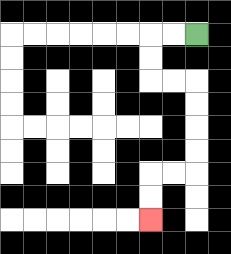{'start': '[8, 1]', 'end': '[6, 9]', 'path_directions': 'L,L,D,D,R,R,D,D,D,D,L,L,D,D', 'path_coordinates': '[[8, 1], [7, 1], [6, 1], [6, 2], [6, 3], [7, 3], [8, 3], [8, 4], [8, 5], [8, 6], [8, 7], [7, 7], [6, 7], [6, 8], [6, 9]]'}